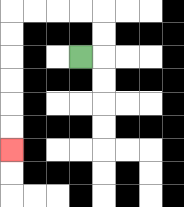{'start': '[3, 2]', 'end': '[0, 6]', 'path_directions': 'R,U,U,L,L,L,L,D,D,D,D,D,D', 'path_coordinates': '[[3, 2], [4, 2], [4, 1], [4, 0], [3, 0], [2, 0], [1, 0], [0, 0], [0, 1], [0, 2], [0, 3], [0, 4], [0, 5], [0, 6]]'}